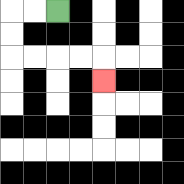{'start': '[2, 0]', 'end': '[4, 3]', 'path_directions': 'L,L,D,D,R,R,R,R,D', 'path_coordinates': '[[2, 0], [1, 0], [0, 0], [0, 1], [0, 2], [1, 2], [2, 2], [3, 2], [4, 2], [4, 3]]'}